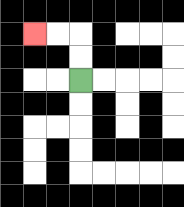{'start': '[3, 3]', 'end': '[1, 1]', 'path_directions': 'U,U,L,L', 'path_coordinates': '[[3, 3], [3, 2], [3, 1], [2, 1], [1, 1]]'}